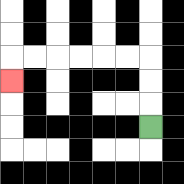{'start': '[6, 5]', 'end': '[0, 3]', 'path_directions': 'U,U,U,L,L,L,L,L,L,D', 'path_coordinates': '[[6, 5], [6, 4], [6, 3], [6, 2], [5, 2], [4, 2], [3, 2], [2, 2], [1, 2], [0, 2], [0, 3]]'}